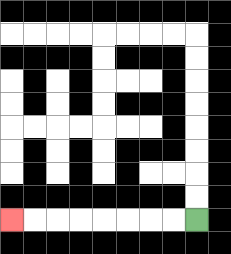{'start': '[8, 9]', 'end': '[0, 9]', 'path_directions': 'L,L,L,L,L,L,L,L', 'path_coordinates': '[[8, 9], [7, 9], [6, 9], [5, 9], [4, 9], [3, 9], [2, 9], [1, 9], [0, 9]]'}